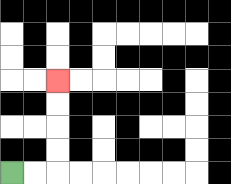{'start': '[0, 7]', 'end': '[2, 3]', 'path_directions': 'R,R,U,U,U,U', 'path_coordinates': '[[0, 7], [1, 7], [2, 7], [2, 6], [2, 5], [2, 4], [2, 3]]'}